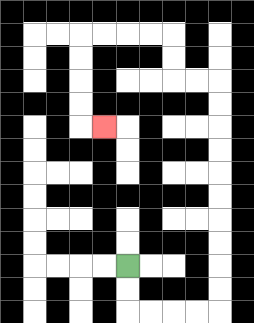{'start': '[5, 11]', 'end': '[4, 5]', 'path_directions': 'D,D,R,R,R,R,U,U,U,U,U,U,U,U,U,U,L,L,U,U,L,L,L,L,D,D,D,D,R', 'path_coordinates': '[[5, 11], [5, 12], [5, 13], [6, 13], [7, 13], [8, 13], [9, 13], [9, 12], [9, 11], [9, 10], [9, 9], [9, 8], [9, 7], [9, 6], [9, 5], [9, 4], [9, 3], [8, 3], [7, 3], [7, 2], [7, 1], [6, 1], [5, 1], [4, 1], [3, 1], [3, 2], [3, 3], [3, 4], [3, 5], [4, 5]]'}